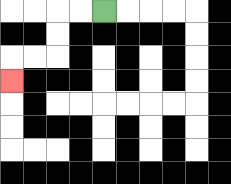{'start': '[4, 0]', 'end': '[0, 3]', 'path_directions': 'L,L,D,D,L,L,D', 'path_coordinates': '[[4, 0], [3, 0], [2, 0], [2, 1], [2, 2], [1, 2], [0, 2], [0, 3]]'}